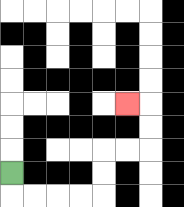{'start': '[0, 7]', 'end': '[5, 4]', 'path_directions': 'D,R,R,R,R,U,U,R,R,U,U,L', 'path_coordinates': '[[0, 7], [0, 8], [1, 8], [2, 8], [3, 8], [4, 8], [4, 7], [4, 6], [5, 6], [6, 6], [6, 5], [6, 4], [5, 4]]'}